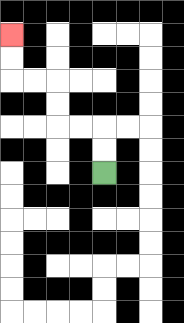{'start': '[4, 7]', 'end': '[0, 1]', 'path_directions': 'U,U,L,L,U,U,L,L,U,U', 'path_coordinates': '[[4, 7], [4, 6], [4, 5], [3, 5], [2, 5], [2, 4], [2, 3], [1, 3], [0, 3], [0, 2], [0, 1]]'}